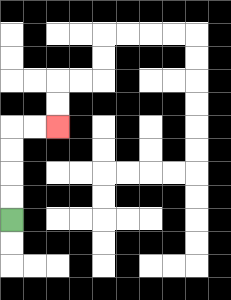{'start': '[0, 9]', 'end': '[2, 5]', 'path_directions': 'U,U,U,U,R,R', 'path_coordinates': '[[0, 9], [0, 8], [0, 7], [0, 6], [0, 5], [1, 5], [2, 5]]'}